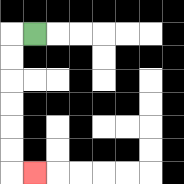{'start': '[1, 1]', 'end': '[1, 7]', 'path_directions': 'L,D,D,D,D,D,D,R', 'path_coordinates': '[[1, 1], [0, 1], [0, 2], [0, 3], [0, 4], [0, 5], [0, 6], [0, 7], [1, 7]]'}